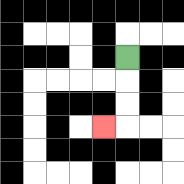{'start': '[5, 2]', 'end': '[4, 5]', 'path_directions': 'D,D,D,L', 'path_coordinates': '[[5, 2], [5, 3], [5, 4], [5, 5], [4, 5]]'}